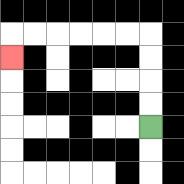{'start': '[6, 5]', 'end': '[0, 2]', 'path_directions': 'U,U,U,U,L,L,L,L,L,L,D', 'path_coordinates': '[[6, 5], [6, 4], [6, 3], [6, 2], [6, 1], [5, 1], [4, 1], [3, 1], [2, 1], [1, 1], [0, 1], [0, 2]]'}